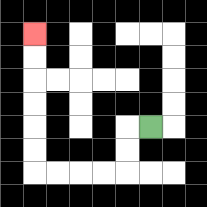{'start': '[6, 5]', 'end': '[1, 1]', 'path_directions': 'L,D,D,L,L,L,L,U,U,U,U,U,U', 'path_coordinates': '[[6, 5], [5, 5], [5, 6], [5, 7], [4, 7], [3, 7], [2, 7], [1, 7], [1, 6], [1, 5], [1, 4], [1, 3], [1, 2], [1, 1]]'}